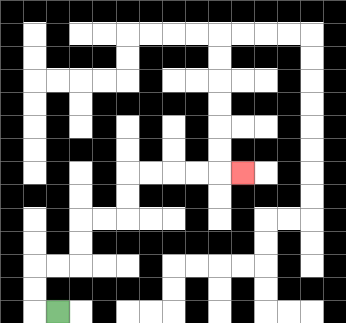{'start': '[2, 13]', 'end': '[10, 7]', 'path_directions': 'L,U,U,R,R,U,U,R,R,U,U,R,R,R,R,R', 'path_coordinates': '[[2, 13], [1, 13], [1, 12], [1, 11], [2, 11], [3, 11], [3, 10], [3, 9], [4, 9], [5, 9], [5, 8], [5, 7], [6, 7], [7, 7], [8, 7], [9, 7], [10, 7]]'}